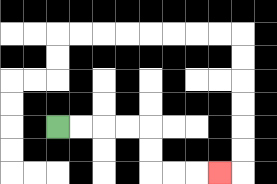{'start': '[2, 5]', 'end': '[9, 7]', 'path_directions': 'R,R,R,R,D,D,R,R,R', 'path_coordinates': '[[2, 5], [3, 5], [4, 5], [5, 5], [6, 5], [6, 6], [6, 7], [7, 7], [8, 7], [9, 7]]'}